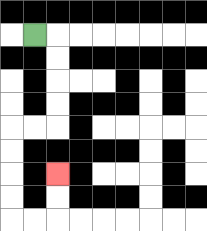{'start': '[1, 1]', 'end': '[2, 7]', 'path_directions': 'R,D,D,D,D,L,L,D,D,D,D,R,R,U,U', 'path_coordinates': '[[1, 1], [2, 1], [2, 2], [2, 3], [2, 4], [2, 5], [1, 5], [0, 5], [0, 6], [0, 7], [0, 8], [0, 9], [1, 9], [2, 9], [2, 8], [2, 7]]'}